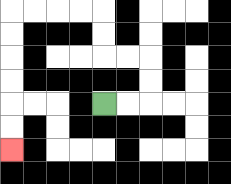{'start': '[4, 4]', 'end': '[0, 6]', 'path_directions': 'R,R,U,U,L,L,U,U,L,L,L,L,D,D,D,D,D,D', 'path_coordinates': '[[4, 4], [5, 4], [6, 4], [6, 3], [6, 2], [5, 2], [4, 2], [4, 1], [4, 0], [3, 0], [2, 0], [1, 0], [0, 0], [0, 1], [0, 2], [0, 3], [0, 4], [0, 5], [0, 6]]'}